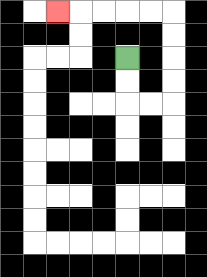{'start': '[5, 2]', 'end': '[2, 0]', 'path_directions': 'D,D,R,R,U,U,U,U,L,L,L,L,L', 'path_coordinates': '[[5, 2], [5, 3], [5, 4], [6, 4], [7, 4], [7, 3], [7, 2], [7, 1], [7, 0], [6, 0], [5, 0], [4, 0], [3, 0], [2, 0]]'}